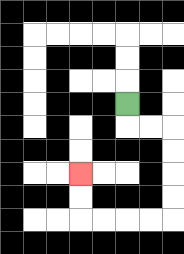{'start': '[5, 4]', 'end': '[3, 7]', 'path_directions': 'D,R,R,D,D,D,D,L,L,L,L,U,U', 'path_coordinates': '[[5, 4], [5, 5], [6, 5], [7, 5], [7, 6], [7, 7], [7, 8], [7, 9], [6, 9], [5, 9], [4, 9], [3, 9], [3, 8], [3, 7]]'}